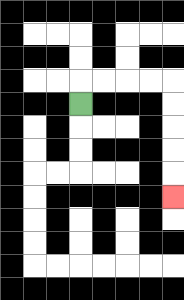{'start': '[3, 4]', 'end': '[7, 8]', 'path_directions': 'U,R,R,R,R,D,D,D,D,D', 'path_coordinates': '[[3, 4], [3, 3], [4, 3], [5, 3], [6, 3], [7, 3], [7, 4], [7, 5], [7, 6], [7, 7], [7, 8]]'}